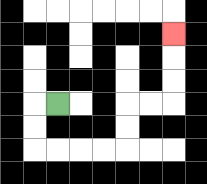{'start': '[2, 4]', 'end': '[7, 1]', 'path_directions': 'L,D,D,R,R,R,R,U,U,R,R,U,U,U', 'path_coordinates': '[[2, 4], [1, 4], [1, 5], [1, 6], [2, 6], [3, 6], [4, 6], [5, 6], [5, 5], [5, 4], [6, 4], [7, 4], [7, 3], [7, 2], [7, 1]]'}